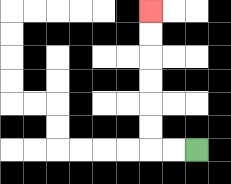{'start': '[8, 6]', 'end': '[6, 0]', 'path_directions': 'L,L,U,U,U,U,U,U', 'path_coordinates': '[[8, 6], [7, 6], [6, 6], [6, 5], [6, 4], [6, 3], [6, 2], [6, 1], [6, 0]]'}